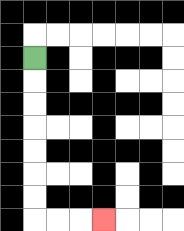{'start': '[1, 2]', 'end': '[4, 9]', 'path_directions': 'D,D,D,D,D,D,D,R,R,R', 'path_coordinates': '[[1, 2], [1, 3], [1, 4], [1, 5], [1, 6], [1, 7], [1, 8], [1, 9], [2, 9], [3, 9], [4, 9]]'}